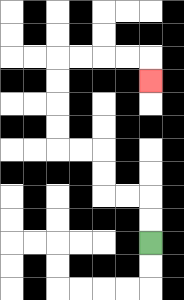{'start': '[6, 10]', 'end': '[6, 3]', 'path_directions': 'U,U,L,L,U,U,L,L,U,U,U,U,R,R,R,R,D', 'path_coordinates': '[[6, 10], [6, 9], [6, 8], [5, 8], [4, 8], [4, 7], [4, 6], [3, 6], [2, 6], [2, 5], [2, 4], [2, 3], [2, 2], [3, 2], [4, 2], [5, 2], [6, 2], [6, 3]]'}